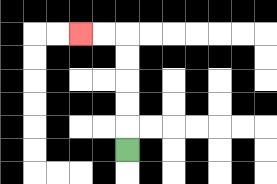{'start': '[5, 6]', 'end': '[3, 1]', 'path_directions': 'U,U,U,U,U,L,L', 'path_coordinates': '[[5, 6], [5, 5], [5, 4], [5, 3], [5, 2], [5, 1], [4, 1], [3, 1]]'}